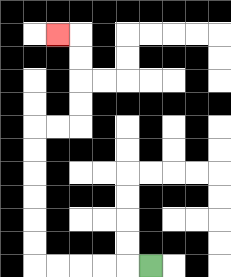{'start': '[6, 11]', 'end': '[2, 1]', 'path_directions': 'L,L,L,L,L,U,U,U,U,U,U,R,R,U,U,U,U,L', 'path_coordinates': '[[6, 11], [5, 11], [4, 11], [3, 11], [2, 11], [1, 11], [1, 10], [1, 9], [1, 8], [1, 7], [1, 6], [1, 5], [2, 5], [3, 5], [3, 4], [3, 3], [3, 2], [3, 1], [2, 1]]'}